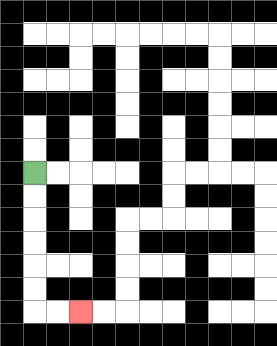{'start': '[1, 7]', 'end': '[3, 13]', 'path_directions': 'D,D,D,D,D,D,R,R', 'path_coordinates': '[[1, 7], [1, 8], [1, 9], [1, 10], [1, 11], [1, 12], [1, 13], [2, 13], [3, 13]]'}